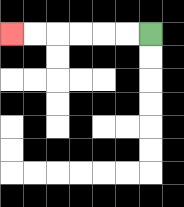{'start': '[6, 1]', 'end': '[0, 1]', 'path_directions': 'L,L,L,L,L,L', 'path_coordinates': '[[6, 1], [5, 1], [4, 1], [3, 1], [2, 1], [1, 1], [0, 1]]'}